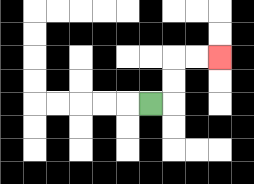{'start': '[6, 4]', 'end': '[9, 2]', 'path_directions': 'R,U,U,R,R', 'path_coordinates': '[[6, 4], [7, 4], [7, 3], [7, 2], [8, 2], [9, 2]]'}